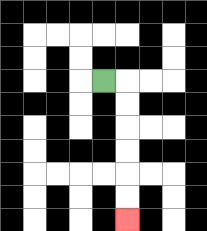{'start': '[4, 3]', 'end': '[5, 9]', 'path_directions': 'R,D,D,D,D,D,D', 'path_coordinates': '[[4, 3], [5, 3], [5, 4], [5, 5], [5, 6], [5, 7], [5, 8], [5, 9]]'}